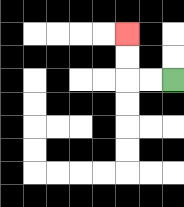{'start': '[7, 3]', 'end': '[5, 1]', 'path_directions': 'L,L,U,U', 'path_coordinates': '[[7, 3], [6, 3], [5, 3], [5, 2], [5, 1]]'}